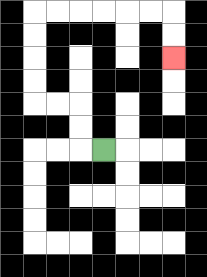{'start': '[4, 6]', 'end': '[7, 2]', 'path_directions': 'L,U,U,L,L,U,U,U,U,R,R,R,R,R,R,D,D', 'path_coordinates': '[[4, 6], [3, 6], [3, 5], [3, 4], [2, 4], [1, 4], [1, 3], [1, 2], [1, 1], [1, 0], [2, 0], [3, 0], [4, 0], [5, 0], [6, 0], [7, 0], [7, 1], [7, 2]]'}